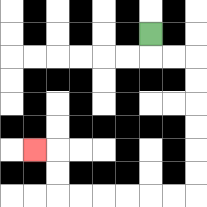{'start': '[6, 1]', 'end': '[1, 6]', 'path_directions': 'D,R,R,D,D,D,D,D,D,L,L,L,L,L,L,U,U,L', 'path_coordinates': '[[6, 1], [6, 2], [7, 2], [8, 2], [8, 3], [8, 4], [8, 5], [8, 6], [8, 7], [8, 8], [7, 8], [6, 8], [5, 8], [4, 8], [3, 8], [2, 8], [2, 7], [2, 6], [1, 6]]'}